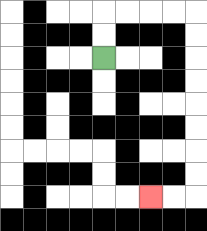{'start': '[4, 2]', 'end': '[6, 8]', 'path_directions': 'U,U,R,R,R,R,D,D,D,D,D,D,D,D,L,L', 'path_coordinates': '[[4, 2], [4, 1], [4, 0], [5, 0], [6, 0], [7, 0], [8, 0], [8, 1], [8, 2], [8, 3], [8, 4], [8, 5], [8, 6], [8, 7], [8, 8], [7, 8], [6, 8]]'}